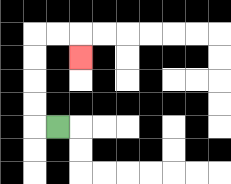{'start': '[2, 5]', 'end': '[3, 2]', 'path_directions': 'L,U,U,U,U,R,R,D', 'path_coordinates': '[[2, 5], [1, 5], [1, 4], [1, 3], [1, 2], [1, 1], [2, 1], [3, 1], [3, 2]]'}